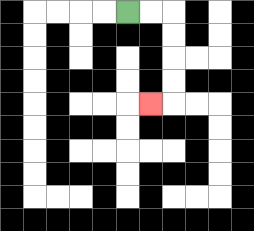{'start': '[5, 0]', 'end': '[6, 4]', 'path_directions': 'R,R,D,D,D,D,L', 'path_coordinates': '[[5, 0], [6, 0], [7, 0], [7, 1], [7, 2], [7, 3], [7, 4], [6, 4]]'}